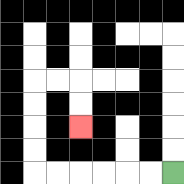{'start': '[7, 7]', 'end': '[3, 5]', 'path_directions': 'L,L,L,L,L,L,U,U,U,U,R,R,D,D', 'path_coordinates': '[[7, 7], [6, 7], [5, 7], [4, 7], [3, 7], [2, 7], [1, 7], [1, 6], [1, 5], [1, 4], [1, 3], [2, 3], [3, 3], [3, 4], [3, 5]]'}